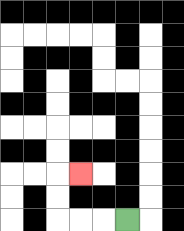{'start': '[5, 9]', 'end': '[3, 7]', 'path_directions': 'L,L,L,U,U,R', 'path_coordinates': '[[5, 9], [4, 9], [3, 9], [2, 9], [2, 8], [2, 7], [3, 7]]'}